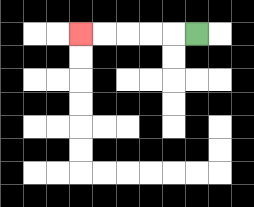{'start': '[8, 1]', 'end': '[3, 1]', 'path_directions': 'L,L,L,L,L', 'path_coordinates': '[[8, 1], [7, 1], [6, 1], [5, 1], [4, 1], [3, 1]]'}